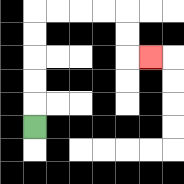{'start': '[1, 5]', 'end': '[6, 2]', 'path_directions': 'U,U,U,U,U,R,R,R,R,D,D,R', 'path_coordinates': '[[1, 5], [1, 4], [1, 3], [1, 2], [1, 1], [1, 0], [2, 0], [3, 0], [4, 0], [5, 0], [5, 1], [5, 2], [6, 2]]'}